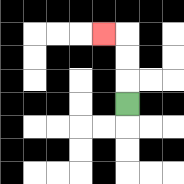{'start': '[5, 4]', 'end': '[4, 1]', 'path_directions': 'U,U,U,L', 'path_coordinates': '[[5, 4], [5, 3], [5, 2], [5, 1], [4, 1]]'}